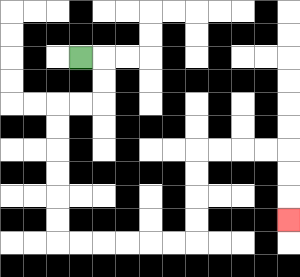{'start': '[3, 2]', 'end': '[12, 9]', 'path_directions': 'R,D,D,L,L,D,D,D,D,D,D,R,R,R,R,R,R,U,U,U,U,R,R,R,R,D,D,D', 'path_coordinates': '[[3, 2], [4, 2], [4, 3], [4, 4], [3, 4], [2, 4], [2, 5], [2, 6], [2, 7], [2, 8], [2, 9], [2, 10], [3, 10], [4, 10], [5, 10], [6, 10], [7, 10], [8, 10], [8, 9], [8, 8], [8, 7], [8, 6], [9, 6], [10, 6], [11, 6], [12, 6], [12, 7], [12, 8], [12, 9]]'}